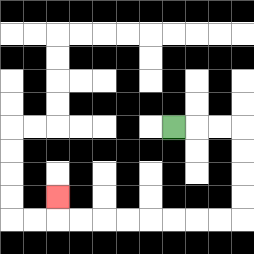{'start': '[7, 5]', 'end': '[2, 8]', 'path_directions': 'R,R,R,D,D,D,D,L,L,L,L,L,L,L,L,U', 'path_coordinates': '[[7, 5], [8, 5], [9, 5], [10, 5], [10, 6], [10, 7], [10, 8], [10, 9], [9, 9], [8, 9], [7, 9], [6, 9], [5, 9], [4, 9], [3, 9], [2, 9], [2, 8]]'}